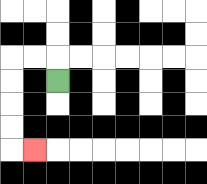{'start': '[2, 3]', 'end': '[1, 6]', 'path_directions': 'U,L,L,D,D,D,D,R', 'path_coordinates': '[[2, 3], [2, 2], [1, 2], [0, 2], [0, 3], [0, 4], [0, 5], [0, 6], [1, 6]]'}